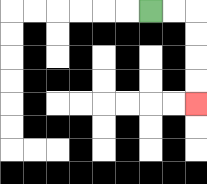{'start': '[6, 0]', 'end': '[8, 4]', 'path_directions': 'R,R,D,D,D,D', 'path_coordinates': '[[6, 0], [7, 0], [8, 0], [8, 1], [8, 2], [8, 3], [8, 4]]'}